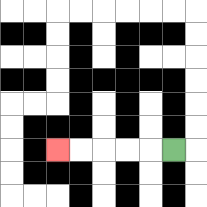{'start': '[7, 6]', 'end': '[2, 6]', 'path_directions': 'L,L,L,L,L', 'path_coordinates': '[[7, 6], [6, 6], [5, 6], [4, 6], [3, 6], [2, 6]]'}